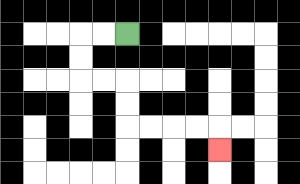{'start': '[5, 1]', 'end': '[9, 6]', 'path_directions': 'L,L,D,D,R,R,D,D,R,R,R,R,D', 'path_coordinates': '[[5, 1], [4, 1], [3, 1], [3, 2], [3, 3], [4, 3], [5, 3], [5, 4], [5, 5], [6, 5], [7, 5], [8, 5], [9, 5], [9, 6]]'}